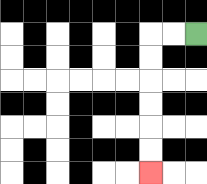{'start': '[8, 1]', 'end': '[6, 7]', 'path_directions': 'L,L,D,D,D,D,D,D', 'path_coordinates': '[[8, 1], [7, 1], [6, 1], [6, 2], [6, 3], [6, 4], [6, 5], [6, 6], [6, 7]]'}